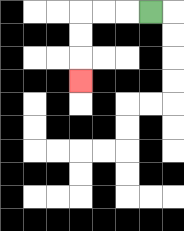{'start': '[6, 0]', 'end': '[3, 3]', 'path_directions': 'L,L,L,D,D,D', 'path_coordinates': '[[6, 0], [5, 0], [4, 0], [3, 0], [3, 1], [3, 2], [3, 3]]'}